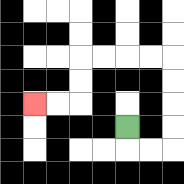{'start': '[5, 5]', 'end': '[1, 4]', 'path_directions': 'D,R,R,U,U,U,U,L,L,L,L,D,D,L,L', 'path_coordinates': '[[5, 5], [5, 6], [6, 6], [7, 6], [7, 5], [7, 4], [7, 3], [7, 2], [6, 2], [5, 2], [4, 2], [3, 2], [3, 3], [3, 4], [2, 4], [1, 4]]'}